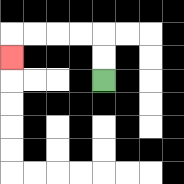{'start': '[4, 3]', 'end': '[0, 2]', 'path_directions': 'U,U,L,L,L,L,D', 'path_coordinates': '[[4, 3], [4, 2], [4, 1], [3, 1], [2, 1], [1, 1], [0, 1], [0, 2]]'}